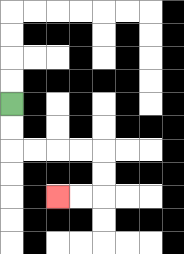{'start': '[0, 4]', 'end': '[2, 8]', 'path_directions': 'D,D,R,R,R,R,D,D,L,L', 'path_coordinates': '[[0, 4], [0, 5], [0, 6], [1, 6], [2, 6], [3, 6], [4, 6], [4, 7], [4, 8], [3, 8], [2, 8]]'}